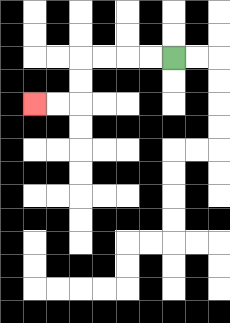{'start': '[7, 2]', 'end': '[1, 4]', 'path_directions': 'L,L,L,L,D,D,L,L', 'path_coordinates': '[[7, 2], [6, 2], [5, 2], [4, 2], [3, 2], [3, 3], [3, 4], [2, 4], [1, 4]]'}